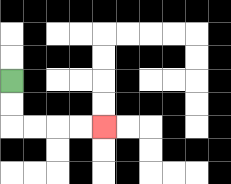{'start': '[0, 3]', 'end': '[4, 5]', 'path_directions': 'D,D,R,R,R,R', 'path_coordinates': '[[0, 3], [0, 4], [0, 5], [1, 5], [2, 5], [3, 5], [4, 5]]'}